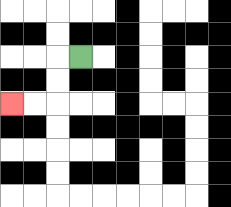{'start': '[3, 2]', 'end': '[0, 4]', 'path_directions': 'L,D,D,L,L', 'path_coordinates': '[[3, 2], [2, 2], [2, 3], [2, 4], [1, 4], [0, 4]]'}